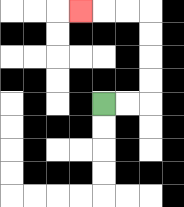{'start': '[4, 4]', 'end': '[3, 0]', 'path_directions': 'R,R,U,U,U,U,L,L,L', 'path_coordinates': '[[4, 4], [5, 4], [6, 4], [6, 3], [6, 2], [6, 1], [6, 0], [5, 0], [4, 0], [3, 0]]'}